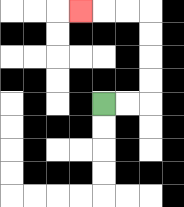{'start': '[4, 4]', 'end': '[3, 0]', 'path_directions': 'R,R,U,U,U,U,L,L,L', 'path_coordinates': '[[4, 4], [5, 4], [6, 4], [6, 3], [6, 2], [6, 1], [6, 0], [5, 0], [4, 0], [3, 0]]'}